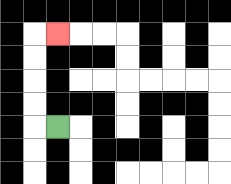{'start': '[2, 5]', 'end': '[2, 1]', 'path_directions': 'L,U,U,U,U,R', 'path_coordinates': '[[2, 5], [1, 5], [1, 4], [1, 3], [1, 2], [1, 1], [2, 1]]'}